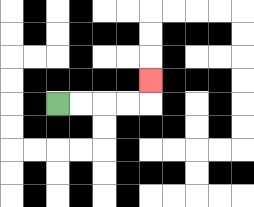{'start': '[2, 4]', 'end': '[6, 3]', 'path_directions': 'R,R,R,R,U', 'path_coordinates': '[[2, 4], [3, 4], [4, 4], [5, 4], [6, 4], [6, 3]]'}